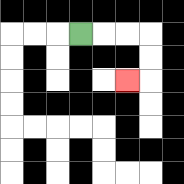{'start': '[3, 1]', 'end': '[5, 3]', 'path_directions': 'R,R,R,D,D,L', 'path_coordinates': '[[3, 1], [4, 1], [5, 1], [6, 1], [6, 2], [6, 3], [5, 3]]'}